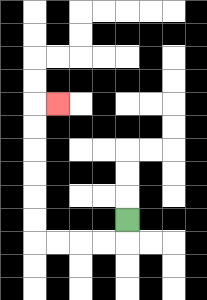{'start': '[5, 9]', 'end': '[2, 4]', 'path_directions': 'D,L,L,L,L,U,U,U,U,U,U,R', 'path_coordinates': '[[5, 9], [5, 10], [4, 10], [3, 10], [2, 10], [1, 10], [1, 9], [1, 8], [1, 7], [1, 6], [1, 5], [1, 4], [2, 4]]'}